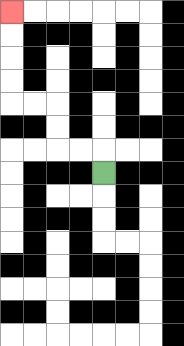{'start': '[4, 7]', 'end': '[0, 0]', 'path_directions': 'U,L,L,U,U,L,L,U,U,U,U', 'path_coordinates': '[[4, 7], [4, 6], [3, 6], [2, 6], [2, 5], [2, 4], [1, 4], [0, 4], [0, 3], [0, 2], [0, 1], [0, 0]]'}